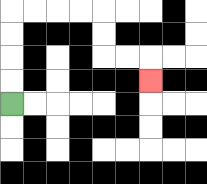{'start': '[0, 4]', 'end': '[6, 3]', 'path_directions': 'U,U,U,U,R,R,R,R,D,D,R,R,D', 'path_coordinates': '[[0, 4], [0, 3], [0, 2], [0, 1], [0, 0], [1, 0], [2, 0], [3, 0], [4, 0], [4, 1], [4, 2], [5, 2], [6, 2], [6, 3]]'}